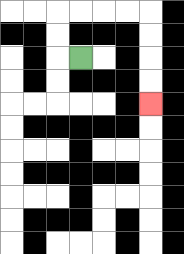{'start': '[3, 2]', 'end': '[6, 4]', 'path_directions': 'L,U,U,R,R,R,R,D,D,D,D', 'path_coordinates': '[[3, 2], [2, 2], [2, 1], [2, 0], [3, 0], [4, 0], [5, 0], [6, 0], [6, 1], [6, 2], [6, 3], [6, 4]]'}